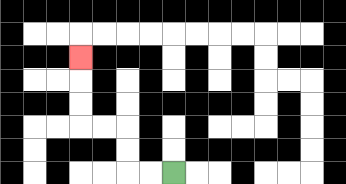{'start': '[7, 7]', 'end': '[3, 2]', 'path_directions': 'L,L,U,U,L,L,U,U,U', 'path_coordinates': '[[7, 7], [6, 7], [5, 7], [5, 6], [5, 5], [4, 5], [3, 5], [3, 4], [3, 3], [3, 2]]'}